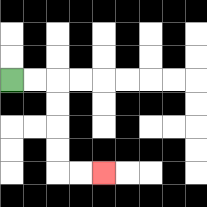{'start': '[0, 3]', 'end': '[4, 7]', 'path_directions': 'R,R,D,D,D,D,R,R', 'path_coordinates': '[[0, 3], [1, 3], [2, 3], [2, 4], [2, 5], [2, 6], [2, 7], [3, 7], [4, 7]]'}